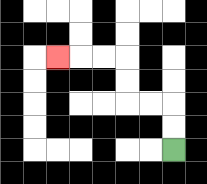{'start': '[7, 6]', 'end': '[2, 2]', 'path_directions': 'U,U,L,L,U,U,L,L,L', 'path_coordinates': '[[7, 6], [7, 5], [7, 4], [6, 4], [5, 4], [5, 3], [5, 2], [4, 2], [3, 2], [2, 2]]'}